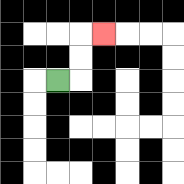{'start': '[2, 3]', 'end': '[4, 1]', 'path_directions': 'R,U,U,R', 'path_coordinates': '[[2, 3], [3, 3], [3, 2], [3, 1], [4, 1]]'}